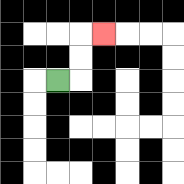{'start': '[2, 3]', 'end': '[4, 1]', 'path_directions': 'R,U,U,R', 'path_coordinates': '[[2, 3], [3, 3], [3, 2], [3, 1], [4, 1]]'}